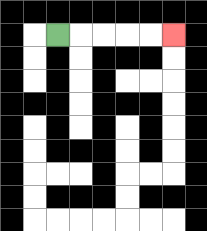{'start': '[2, 1]', 'end': '[7, 1]', 'path_directions': 'R,R,R,R,R', 'path_coordinates': '[[2, 1], [3, 1], [4, 1], [5, 1], [6, 1], [7, 1]]'}